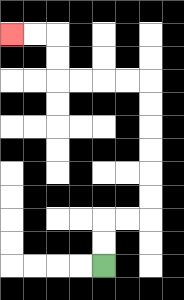{'start': '[4, 11]', 'end': '[0, 1]', 'path_directions': 'U,U,R,R,U,U,U,U,U,U,L,L,L,L,U,U,L,L', 'path_coordinates': '[[4, 11], [4, 10], [4, 9], [5, 9], [6, 9], [6, 8], [6, 7], [6, 6], [6, 5], [6, 4], [6, 3], [5, 3], [4, 3], [3, 3], [2, 3], [2, 2], [2, 1], [1, 1], [0, 1]]'}